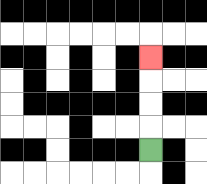{'start': '[6, 6]', 'end': '[6, 2]', 'path_directions': 'U,U,U,U', 'path_coordinates': '[[6, 6], [6, 5], [6, 4], [6, 3], [6, 2]]'}